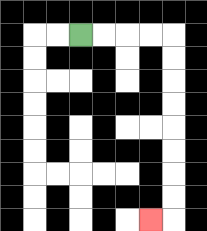{'start': '[3, 1]', 'end': '[6, 9]', 'path_directions': 'R,R,R,R,D,D,D,D,D,D,D,D,L', 'path_coordinates': '[[3, 1], [4, 1], [5, 1], [6, 1], [7, 1], [7, 2], [7, 3], [7, 4], [7, 5], [7, 6], [7, 7], [7, 8], [7, 9], [6, 9]]'}